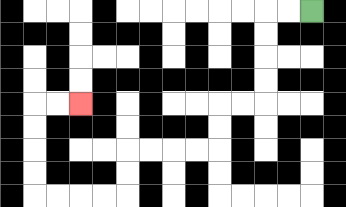{'start': '[13, 0]', 'end': '[3, 4]', 'path_directions': 'L,L,D,D,D,D,L,L,D,D,L,L,L,L,D,D,L,L,L,L,U,U,U,U,R,R', 'path_coordinates': '[[13, 0], [12, 0], [11, 0], [11, 1], [11, 2], [11, 3], [11, 4], [10, 4], [9, 4], [9, 5], [9, 6], [8, 6], [7, 6], [6, 6], [5, 6], [5, 7], [5, 8], [4, 8], [3, 8], [2, 8], [1, 8], [1, 7], [1, 6], [1, 5], [1, 4], [2, 4], [3, 4]]'}